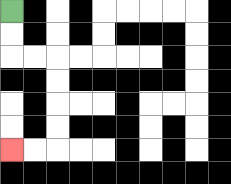{'start': '[0, 0]', 'end': '[0, 6]', 'path_directions': 'D,D,R,R,D,D,D,D,L,L', 'path_coordinates': '[[0, 0], [0, 1], [0, 2], [1, 2], [2, 2], [2, 3], [2, 4], [2, 5], [2, 6], [1, 6], [0, 6]]'}